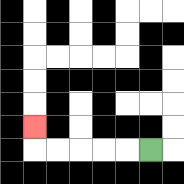{'start': '[6, 6]', 'end': '[1, 5]', 'path_directions': 'L,L,L,L,L,U', 'path_coordinates': '[[6, 6], [5, 6], [4, 6], [3, 6], [2, 6], [1, 6], [1, 5]]'}